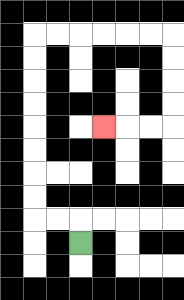{'start': '[3, 10]', 'end': '[4, 5]', 'path_directions': 'U,L,L,U,U,U,U,U,U,U,U,R,R,R,R,R,R,D,D,D,D,L,L,L', 'path_coordinates': '[[3, 10], [3, 9], [2, 9], [1, 9], [1, 8], [1, 7], [1, 6], [1, 5], [1, 4], [1, 3], [1, 2], [1, 1], [2, 1], [3, 1], [4, 1], [5, 1], [6, 1], [7, 1], [7, 2], [7, 3], [7, 4], [7, 5], [6, 5], [5, 5], [4, 5]]'}